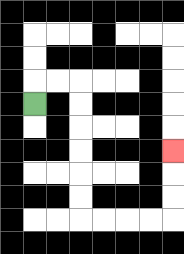{'start': '[1, 4]', 'end': '[7, 6]', 'path_directions': 'U,R,R,D,D,D,D,D,D,R,R,R,R,U,U,U', 'path_coordinates': '[[1, 4], [1, 3], [2, 3], [3, 3], [3, 4], [3, 5], [3, 6], [3, 7], [3, 8], [3, 9], [4, 9], [5, 9], [6, 9], [7, 9], [7, 8], [7, 7], [7, 6]]'}